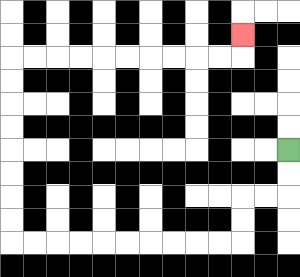{'start': '[12, 6]', 'end': '[10, 1]', 'path_directions': 'D,D,L,L,D,D,L,L,L,L,L,L,L,L,L,L,U,U,U,U,U,U,U,U,R,R,R,R,R,R,R,R,R,R,U', 'path_coordinates': '[[12, 6], [12, 7], [12, 8], [11, 8], [10, 8], [10, 9], [10, 10], [9, 10], [8, 10], [7, 10], [6, 10], [5, 10], [4, 10], [3, 10], [2, 10], [1, 10], [0, 10], [0, 9], [0, 8], [0, 7], [0, 6], [0, 5], [0, 4], [0, 3], [0, 2], [1, 2], [2, 2], [3, 2], [4, 2], [5, 2], [6, 2], [7, 2], [8, 2], [9, 2], [10, 2], [10, 1]]'}